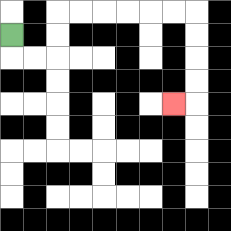{'start': '[0, 1]', 'end': '[7, 4]', 'path_directions': 'D,R,R,U,U,R,R,R,R,R,R,D,D,D,D,L', 'path_coordinates': '[[0, 1], [0, 2], [1, 2], [2, 2], [2, 1], [2, 0], [3, 0], [4, 0], [5, 0], [6, 0], [7, 0], [8, 0], [8, 1], [8, 2], [8, 3], [8, 4], [7, 4]]'}